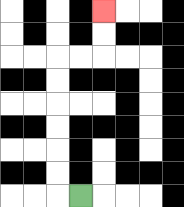{'start': '[3, 8]', 'end': '[4, 0]', 'path_directions': 'L,U,U,U,U,U,U,R,R,U,U', 'path_coordinates': '[[3, 8], [2, 8], [2, 7], [2, 6], [2, 5], [2, 4], [2, 3], [2, 2], [3, 2], [4, 2], [4, 1], [4, 0]]'}